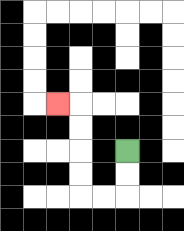{'start': '[5, 6]', 'end': '[2, 4]', 'path_directions': 'D,D,L,L,U,U,U,U,L', 'path_coordinates': '[[5, 6], [5, 7], [5, 8], [4, 8], [3, 8], [3, 7], [3, 6], [3, 5], [3, 4], [2, 4]]'}